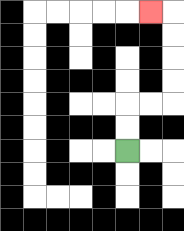{'start': '[5, 6]', 'end': '[6, 0]', 'path_directions': 'U,U,R,R,U,U,U,U,L', 'path_coordinates': '[[5, 6], [5, 5], [5, 4], [6, 4], [7, 4], [7, 3], [7, 2], [7, 1], [7, 0], [6, 0]]'}